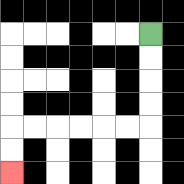{'start': '[6, 1]', 'end': '[0, 7]', 'path_directions': 'D,D,D,D,L,L,L,L,L,L,D,D', 'path_coordinates': '[[6, 1], [6, 2], [6, 3], [6, 4], [6, 5], [5, 5], [4, 5], [3, 5], [2, 5], [1, 5], [0, 5], [0, 6], [0, 7]]'}